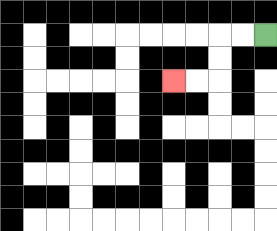{'start': '[11, 1]', 'end': '[7, 3]', 'path_directions': 'L,L,D,D,L,L', 'path_coordinates': '[[11, 1], [10, 1], [9, 1], [9, 2], [9, 3], [8, 3], [7, 3]]'}